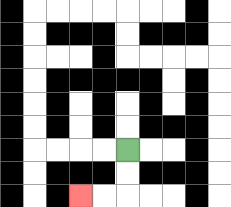{'start': '[5, 6]', 'end': '[3, 8]', 'path_directions': 'D,D,L,L', 'path_coordinates': '[[5, 6], [5, 7], [5, 8], [4, 8], [3, 8]]'}